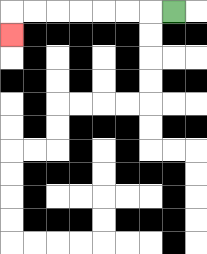{'start': '[7, 0]', 'end': '[0, 1]', 'path_directions': 'L,L,L,L,L,L,L,D', 'path_coordinates': '[[7, 0], [6, 0], [5, 0], [4, 0], [3, 0], [2, 0], [1, 0], [0, 0], [0, 1]]'}